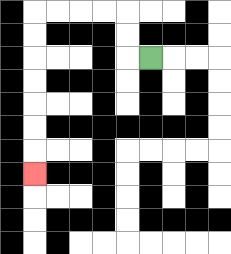{'start': '[6, 2]', 'end': '[1, 7]', 'path_directions': 'L,U,U,L,L,L,L,D,D,D,D,D,D,D', 'path_coordinates': '[[6, 2], [5, 2], [5, 1], [5, 0], [4, 0], [3, 0], [2, 0], [1, 0], [1, 1], [1, 2], [1, 3], [1, 4], [1, 5], [1, 6], [1, 7]]'}